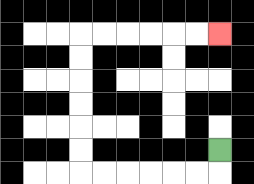{'start': '[9, 6]', 'end': '[9, 1]', 'path_directions': 'D,L,L,L,L,L,L,U,U,U,U,U,U,R,R,R,R,R,R', 'path_coordinates': '[[9, 6], [9, 7], [8, 7], [7, 7], [6, 7], [5, 7], [4, 7], [3, 7], [3, 6], [3, 5], [3, 4], [3, 3], [3, 2], [3, 1], [4, 1], [5, 1], [6, 1], [7, 1], [8, 1], [9, 1]]'}